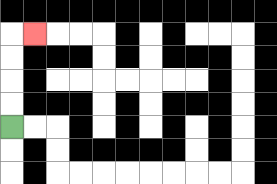{'start': '[0, 5]', 'end': '[1, 1]', 'path_directions': 'U,U,U,U,R', 'path_coordinates': '[[0, 5], [0, 4], [0, 3], [0, 2], [0, 1], [1, 1]]'}